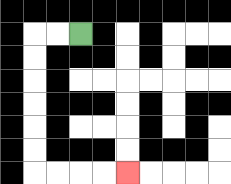{'start': '[3, 1]', 'end': '[5, 7]', 'path_directions': 'L,L,D,D,D,D,D,D,R,R,R,R', 'path_coordinates': '[[3, 1], [2, 1], [1, 1], [1, 2], [1, 3], [1, 4], [1, 5], [1, 6], [1, 7], [2, 7], [3, 7], [4, 7], [5, 7]]'}